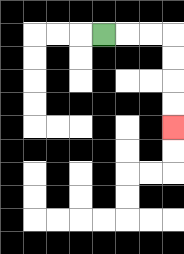{'start': '[4, 1]', 'end': '[7, 5]', 'path_directions': 'R,R,R,D,D,D,D', 'path_coordinates': '[[4, 1], [5, 1], [6, 1], [7, 1], [7, 2], [7, 3], [7, 4], [7, 5]]'}